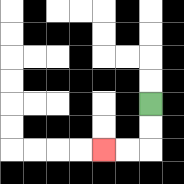{'start': '[6, 4]', 'end': '[4, 6]', 'path_directions': 'D,D,L,L', 'path_coordinates': '[[6, 4], [6, 5], [6, 6], [5, 6], [4, 6]]'}